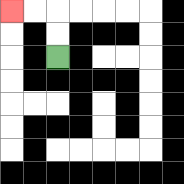{'start': '[2, 2]', 'end': '[0, 0]', 'path_directions': 'U,U,L,L', 'path_coordinates': '[[2, 2], [2, 1], [2, 0], [1, 0], [0, 0]]'}